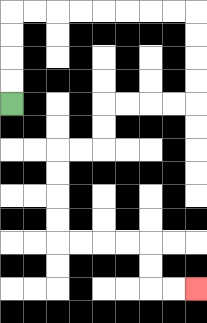{'start': '[0, 4]', 'end': '[8, 12]', 'path_directions': 'U,U,U,U,R,R,R,R,R,R,R,R,D,D,D,D,L,L,L,L,D,D,L,L,D,D,D,D,R,R,R,R,D,D,R,R', 'path_coordinates': '[[0, 4], [0, 3], [0, 2], [0, 1], [0, 0], [1, 0], [2, 0], [3, 0], [4, 0], [5, 0], [6, 0], [7, 0], [8, 0], [8, 1], [8, 2], [8, 3], [8, 4], [7, 4], [6, 4], [5, 4], [4, 4], [4, 5], [4, 6], [3, 6], [2, 6], [2, 7], [2, 8], [2, 9], [2, 10], [3, 10], [4, 10], [5, 10], [6, 10], [6, 11], [6, 12], [7, 12], [8, 12]]'}